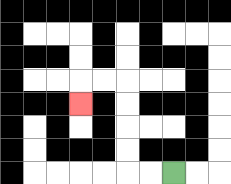{'start': '[7, 7]', 'end': '[3, 4]', 'path_directions': 'L,L,U,U,U,U,L,L,D', 'path_coordinates': '[[7, 7], [6, 7], [5, 7], [5, 6], [5, 5], [5, 4], [5, 3], [4, 3], [3, 3], [3, 4]]'}